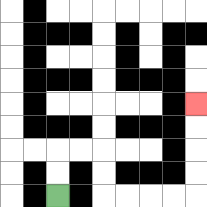{'start': '[2, 8]', 'end': '[8, 4]', 'path_directions': 'U,U,R,R,D,D,R,R,R,R,U,U,U,U', 'path_coordinates': '[[2, 8], [2, 7], [2, 6], [3, 6], [4, 6], [4, 7], [4, 8], [5, 8], [6, 8], [7, 8], [8, 8], [8, 7], [8, 6], [8, 5], [8, 4]]'}